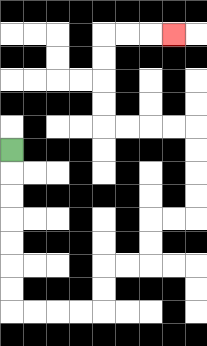{'start': '[0, 6]', 'end': '[7, 1]', 'path_directions': 'D,D,D,D,D,D,D,R,R,R,R,U,U,R,R,U,U,R,R,U,U,U,U,L,L,L,L,U,U,U,U,R,R,R', 'path_coordinates': '[[0, 6], [0, 7], [0, 8], [0, 9], [0, 10], [0, 11], [0, 12], [0, 13], [1, 13], [2, 13], [3, 13], [4, 13], [4, 12], [4, 11], [5, 11], [6, 11], [6, 10], [6, 9], [7, 9], [8, 9], [8, 8], [8, 7], [8, 6], [8, 5], [7, 5], [6, 5], [5, 5], [4, 5], [4, 4], [4, 3], [4, 2], [4, 1], [5, 1], [6, 1], [7, 1]]'}